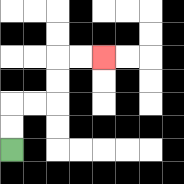{'start': '[0, 6]', 'end': '[4, 2]', 'path_directions': 'U,U,R,R,U,U,R,R', 'path_coordinates': '[[0, 6], [0, 5], [0, 4], [1, 4], [2, 4], [2, 3], [2, 2], [3, 2], [4, 2]]'}